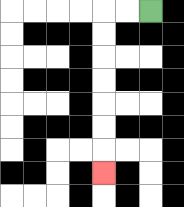{'start': '[6, 0]', 'end': '[4, 7]', 'path_directions': 'L,L,D,D,D,D,D,D,D', 'path_coordinates': '[[6, 0], [5, 0], [4, 0], [4, 1], [4, 2], [4, 3], [4, 4], [4, 5], [4, 6], [4, 7]]'}